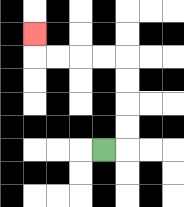{'start': '[4, 6]', 'end': '[1, 1]', 'path_directions': 'R,U,U,U,U,L,L,L,L,U', 'path_coordinates': '[[4, 6], [5, 6], [5, 5], [5, 4], [5, 3], [5, 2], [4, 2], [3, 2], [2, 2], [1, 2], [1, 1]]'}